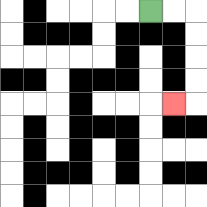{'start': '[6, 0]', 'end': '[7, 4]', 'path_directions': 'R,R,D,D,D,D,L', 'path_coordinates': '[[6, 0], [7, 0], [8, 0], [8, 1], [8, 2], [8, 3], [8, 4], [7, 4]]'}